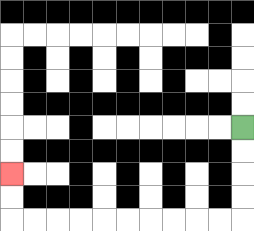{'start': '[10, 5]', 'end': '[0, 7]', 'path_directions': 'D,D,D,D,L,L,L,L,L,L,L,L,L,L,U,U', 'path_coordinates': '[[10, 5], [10, 6], [10, 7], [10, 8], [10, 9], [9, 9], [8, 9], [7, 9], [6, 9], [5, 9], [4, 9], [3, 9], [2, 9], [1, 9], [0, 9], [0, 8], [0, 7]]'}